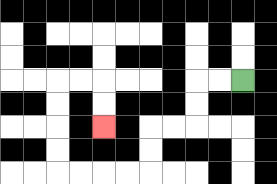{'start': '[10, 3]', 'end': '[4, 5]', 'path_directions': 'L,L,D,D,L,L,D,D,L,L,L,L,U,U,U,U,R,R,D,D', 'path_coordinates': '[[10, 3], [9, 3], [8, 3], [8, 4], [8, 5], [7, 5], [6, 5], [6, 6], [6, 7], [5, 7], [4, 7], [3, 7], [2, 7], [2, 6], [2, 5], [2, 4], [2, 3], [3, 3], [4, 3], [4, 4], [4, 5]]'}